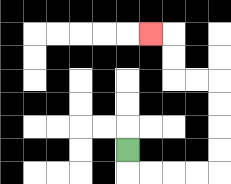{'start': '[5, 6]', 'end': '[6, 1]', 'path_directions': 'D,R,R,R,R,U,U,U,U,L,L,U,U,L', 'path_coordinates': '[[5, 6], [5, 7], [6, 7], [7, 7], [8, 7], [9, 7], [9, 6], [9, 5], [9, 4], [9, 3], [8, 3], [7, 3], [7, 2], [7, 1], [6, 1]]'}